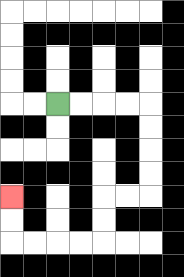{'start': '[2, 4]', 'end': '[0, 8]', 'path_directions': 'R,R,R,R,D,D,D,D,L,L,D,D,L,L,L,L,U,U', 'path_coordinates': '[[2, 4], [3, 4], [4, 4], [5, 4], [6, 4], [6, 5], [6, 6], [6, 7], [6, 8], [5, 8], [4, 8], [4, 9], [4, 10], [3, 10], [2, 10], [1, 10], [0, 10], [0, 9], [0, 8]]'}